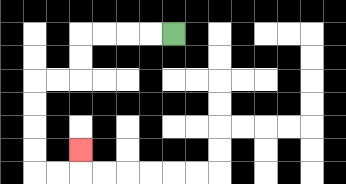{'start': '[7, 1]', 'end': '[3, 6]', 'path_directions': 'L,L,L,L,D,D,L,L,D,D,D,D,R,R,U', 'path_coordinates': '[[7, 1], [6, 1], [5, 1], [4, 1], [3, 1], [3, 2], [3, 3], [2, 3], [1, 3], [1, 4], [1, 5], [1, 6], [1, 7], [2, 7], [3, 7], [3, 6]]'}